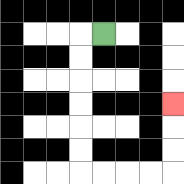{'start': '[4, 1]', 'end': '[7, 4]', 'path_directions': 'L,D,D,D,D,D,D,R,R,R,R,U,U,U', 'path_coordinates': '[[4, 1], [3, 1], [3, 2], [3, 3], [3, 4], [3, 5], [3, 6], [3, 7], [4, 7], [5, 7], [6, 7], [7, 7], [7, 6], [7, 5], [7, 4]]'}